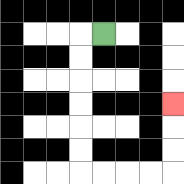{'start': '[4, 1]', 'end': '[7, 4]', 'path_directions': 'L,D,D,D,D,D,D,R,R,R,R,U,U,U', 'path_coordinates': '[[4, 1], [3, 1], [3, 2], [3, 3], [3, 4], [3, 5], [3, 6], [3, 7], [4, 7], [5, 7], [6, 7], [7, 7], [7, 6], [7, 5], [7, 4]]'}